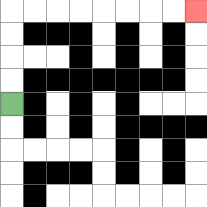{'start': '[0, 4]', 'end': '[8, 0]', 'path_directions': 'U,U,U,U,R,R,R,R,R,R,R,R', 'path_coordinates': '[[0, 4], [0, 3], [0, 2], [0, 1], [0, 0], [1, 0], [2, 0], [3, 0], [4, 0], [5, 0], [6, 0], [7, 0], [8, 0]]'}